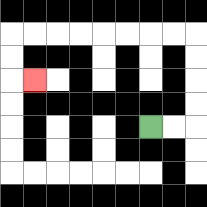{'start': '[6, 5]', 'end': '[1, 3]', 'path_directions': 'R,R,U,U,U,U,L,L,L,L,L,L,L,L,D,D,R', 'path_coordinates': '[[6, 5], [7, 5], [8, 5], [8, 4], [8, 3], [8, 2], [8, 1], [7, 1], [6, 1], [5, 1], [4, 1], [3, 1], [2, 1], [1, 1], [0, 1], [0, 2], [0, 3], [1, 3]]'}